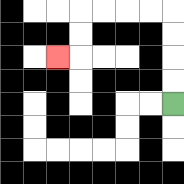{'start': '[7, 4]', 'end': '[2, 2]', 'path_directions': 'U,U,U,U,L,L,L,L,D,D,L', 'path_coordinates': '[[7, 4], [7, 3], [7, 2], [7, 1], [7, 0], [6, 0], [5, 0], [4, 0], [3, 0], [3, 1], [3, 2], [2, 2]]'}